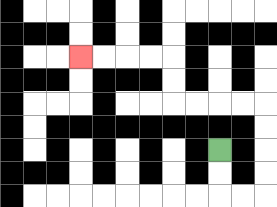{'start': '[9, 6]', 'end': '[3, 2]', 'path_directions': 'D,D,R,R,U,U,U,U,L,L,L,L,U,U,L,L,L,L', 'path_coordinates': '[[9, 6], [9, 7], [9, 8], [10, 8], [11, 8], [11, 7], [11, 6], [11, 5], [11, 4], [10, 4], [9, 4], [8, 4], [7, 4], [7, 3], [7, 2], [6, 2], [5, 2], [4, 2], [3, 2]]'}